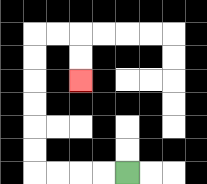{'start': '[5, 7]', 'end': '[3, 3]', 'path_directions': 'L,L,L,L,U,U,U,U,U,U,R,R,D,D', 'path_coordinates': '[[5, 7], [4, 7], [3, 7], [2, 7], [1, 7], [1, 6], [1, 5], [1, 4], [1, 3], [1, 2], [1, 1], [2, 1], [3, 1], [3, 2], [3, 3]]'}